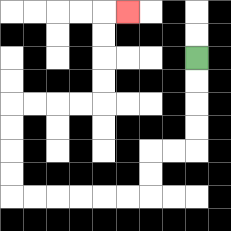{'start': '[8, 2]', 'end': '[5, 0]', 'path_directions': 'D,D,D,D,L,L,D,D,L,L,L,L,L,L,U,U,U,U,R,R,R,R,U,U,U,U,R', 'path_coordinates': '[[8, 2], [8, 3], [8, 4], [8, 5], [8, 6], [7, 6], [6, 6], [6, 7], [6, 8], [5, 8], [4, 8], [3, 8], [2, 8], [1, 8], [0, 8], [0, 7], [0, 6], [0, 5], [0, 4], [1, 4], [2, 4], [3, 4], [4, 4], [4, 3], [4, 2], [4, 1], [4, 0], [5, 0]]'}